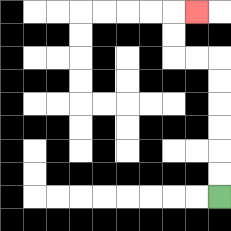{'start': '[9, 8]', 'end': '[8, 0]', 'path_directions': 'U,U,U,U,U,U,L,L,U,U,R', 'path_coordinates': '[[9, 8], [9, 7], [9, 6], [9, 5], [9, 4], [9, 3], [9, 2], [8, 2], [7, 2], [7, 1], [7, 0], [8, 0]]'}